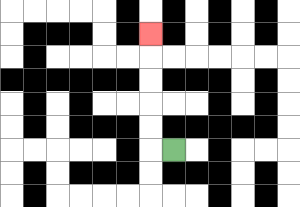{'start': '[7, 6]', 'end': '[6, 1]', 'path_directions': 'L,U,U,U,U,U', 'path_coordinates': '[[7, 6], [6, 6], [6, 5], [6, 4], [6, 3], [6, 2], [6, 1]]'}